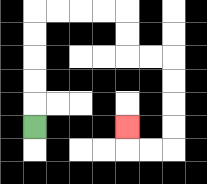{'start': '[1, 5]', 'end': '[5, 5]', 'path_directions': 'U,U,U,U,U,R,R,R,R,D,D,R,R,D,D,D,D,L,L,U', 'path_coordinates': '[[1, 5], [1, 4], [1, 3], [1, 2], [1, 1], [1, 0], [2, 0], [3, 0], [4, 0], [5, 0], [5, 1], [5, 2], [6, 2], [7, 2], [7, 3], [7, 4], [7, 5], [7, 6], [6, 6], [5, 6], [5, 5]]'}